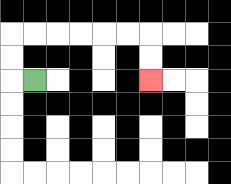{'start': '[1, 3]', 'end': '[6, 3]', 'path_directions': 'L,U,U,R,R,R,R,R,R,D,D', 'path_coordinates': '[[1, 3], [0, 3], [0, 2], [0, 1], [1, 1], [2, 1], [3, 1], [4, 1], [5, 1], [6, 1], [6, 2], [6, 3]]'}